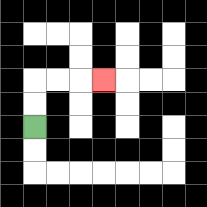{'start': '[1, 5]', 'end': '[4, 3]', 'path_directions': 'U,U,R,R,R', 'path_coordinates': '[[1, 5], [1, 4], [1, 3], [2, 3], [3, 3], [4, 3]]'}